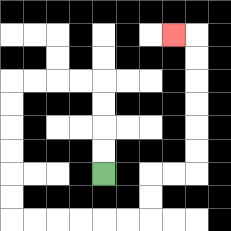{'start': '[4, 7]', 'end': '[7, 1]', 'path_directions': 'U,U,U,U,L,L,L,L,D,D,D,D,D,D,R,R,R,R,R,R,U,U,R,R,U,U,U,U,U,U,L', 'path_coordinates': '[[4, 7], [4, 6], [4, 5], [4, 4], [4, 3], [3, 3], [2, 3], [1, 3], [0, 3], [0, 4], [0, 5], [0, 6], [0, 7], [0, 8], [0, 9], [1, 9], [2, 9], [3, 9], [4, 9], [5, 9], [6, 9], [6, 8], [6, 7], [7, 7], [8, 7], [8, 6], [8, 5], [8, 4], [8, 3], [8, 2], [8, 1], [7, 1]]'}